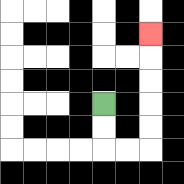{'start': '[4, 4]', 'end': '[6, 1]', 'path_directions': 'D,D,R,R,U,U,U,U,U', 'path_coordinates': '[[4, 4], [4, 5], [4, 6], [5, 6], [6, 6], [6, 5], [6, 4], [6, 3], [6, 2], [6, 1]]'}